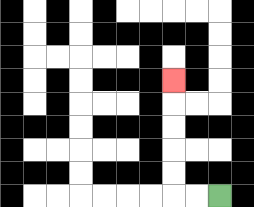{'start': '[9, 8]', 'end': '[7, 3]', 'path_directions': 'L,L,U,U,U,U,U', 'path_coordinates': '[[9, 8], [8, 8], [7, 8], [7, 7], [7, 6], [7, 5], [7, 4], [7, 3]]'}